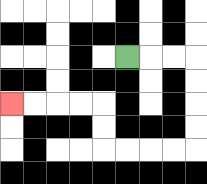{'start': '[5, 2]', 'end': '[0, 4]', 'path_directions': 'R,R,R,D,D,D,D,L,L,L,L,U,U,L,L,L,L', 'path_coordinates': '[[5, 2], [6, 2], [7, 2], [8, 2], [8, 3], [8, 4], [8, 5], [8, 6], [7, 6], [6, 6], [5, 6], [4, 6], [4, 5], [4, 4], [3, 4], [2, 4], [1, 4], [0, 4]]'}